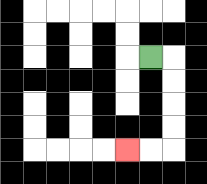{'start': '[6, 2]', 'end': '[5, 6]', 'path_directions': 'R,D,D,D,D,L,L', 'path_coordinates': '[[6, 2], [7, 2], [7, 3], [7, 4], [7, 5], [7, 6], [6, 6], [5, 6]]'}